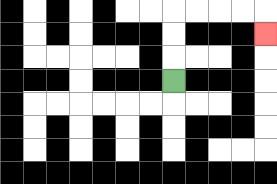{'start': '[7, 3]', 'end': '[11, 1]', 'path_directions': 'U,U,U,R,R,R,R,D', 'path_coordinates': '[[7, 3], [7, 2], [7, 1], [7, 0], [8, 0], [9, 0], [10, 0], [11, 0], [11, 1]]'}